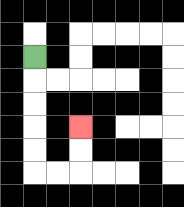{'start': '[1, 2]', 'end': '[3, 5]', 'path_directions': 'D,D,D,D,D,R,R,U,U', 'path_coordinates': '[[1, 2], [1, 3], [1, 4], [1, 5], [1, 6], [1, 7], [2, 7], [3, 7], [3, 6], [3, 5]]'}